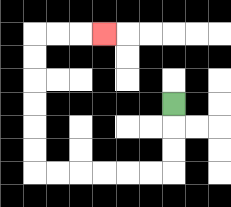{'start': '[7, 4]', 'end': '[4, 1]', 'path_directions': 'D,D,D,L,L,L,L,L,L,U,U,U,U,U,U,R,R,R', 'path_coordinates': '[[7, 4], [7, 5], [7, 6], [7, 7], [6, 7], [5, 7], [4, 7], [3, 7], [2, 7], [1, 7], [1, 6], [1, 5], [1, 4], [1, 3], [1, 2], [1, 1], [2, 1], [3, 1], [4, 1]]'}